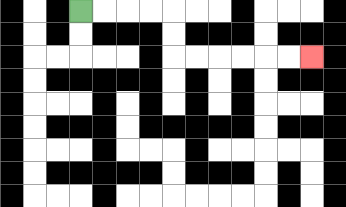{'start': '[3, 0]', 'end': '[13, 2]', 'path_directions': 'R,R,R,R,D,D,R,R,R,R,R,R', 'path_coordinates': '[[3, 0], [4, 0], [5, 0], [6, 0], [7, 0], [7, 1], [7, 2], [8, 2], [9, 2], [10, 2], [11, 2], [12, 2], [13, 2]]'}